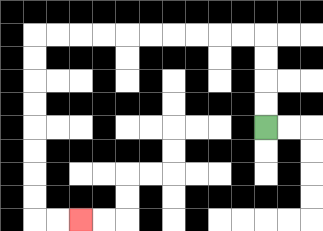{'start': '[11, 5]', 'end': '[3, 9]', 'path_directions': 'U,U,U,U,L,L,L,L,L,L,L,L,L,L,D,D,D,D,D,D,D,D,R,R', 'path_coordinates': '[[11, 5], [11, 4], [11, 3], [11, 2], [11, 1], [10, 1], [9, 1], [8, 1], [7, 1], [6, 1], [5, 1], [4, 1], [3, 1], [2, 1], [1, 1], [1, 2], [1, 3], [1, 4], [1, 5], [1, 6], [1, 7], [1, 8], [1, 9], [2, 9], [3, 9]]'}